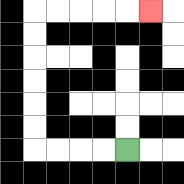{'start': '[5, 6]', 'end': '[6, 0]', 'path_directions': 'L,L,L,L,U,U,U,U,U,U,R,R,R,R,R', 'path_coordinates': '[[5, 6], [4, 6], [3, 6], [2, 6], [1, 6], [1, 5], [1, 4], [1, 3], [1, 2], [1, 1], [1, 0], [2, 0], [3, 0], [4, 0], [5, 0], [6, 0]]'}